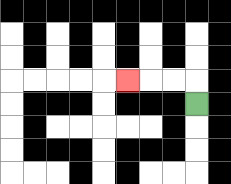{'start': '[8, 4]', 'end': '[5, 3]', 'path_directions': 'U,L,L,L', 'path_coordinates': '[[8, 4], [8, 3], [7, 3], [6, 3], [5, 3]]'}